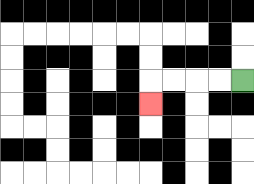{'start': '[10, 3]', 'end': '[6, 4]', 'path_directions': 'L,L,L,L,D', 'path_coordinates': '[[10, 3], [9, 3], [8, 3], [7, 3], [6, 3], [6, 4]]'}